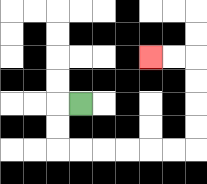{'start': '[3, 4]', 'end': '[6, 2]', 'path_directions': 'L,D,D,R,R,R,R,R,R,U,U,U,U,L,L', 'path_coordinates': '[[3, 4], [2, 4], [2, 5], [2, 6], [3, 6], [4, 6], [5, 6], [6, 6], [7, 6], [8, 6], [8, 5], [8, 4], [8, 3], [8, 2], [7, 2], [6, 2]]'}